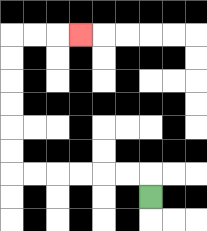{'start': '[6, 8]', 'end': '[3, 1]', 'path_directions': 'U,L,L,L,L,L,L,U,U,U,U,U,U,R,R,R', 'path_coordinates': '[[6, 8], [6, 7], [5, 7], [4, 7], [3, 7], [2, 7], [1, 7], [0, 7], [0, 6], [0, 5], [0, 4], [0, 3], [0, 2], [0, 1], [1, 1], [2, 1], [3, 1]]'}